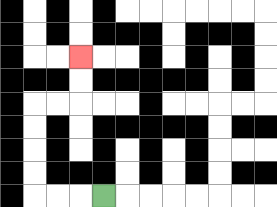{'start': '[4, 8]', 'end': '[3, 2]', 'path_directions': 'L,L,L,U,U,U,U,R,R,U,U', 'path_coordinates': '[[4, 8], [3, 8], [2, 8], [1, 8], [1, 7], [1, 6], [1, 5], [1, 4], [2, 4], [3, 4], [3, 3], [3, 2]]'}